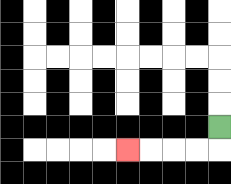{'start': '[9, 5]', 'end': '[5, 6]', 'path_directions': 'D,L,L,L,L', 'path_coordinates': '[[9, 5], [9, 6], [8, 6], [7, 6], [6, 6], [5, 6]]'}